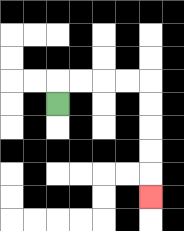{'start': '[2, 4]', 'end': '[6, 8]', 'path_directions': 'U,R,R,R,R,D,D,D,D,D', 'path_coordinates': '[[2, 4], [2, 3], [3, 3], [4, 3], [5, 3], [6, 3], [6, 4], [6, 5], [6, 6], [6, 7], [6, 8]]'}